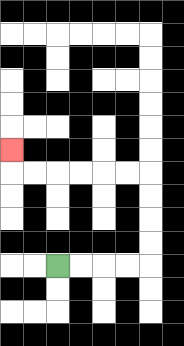{'start': '[2, 11]', 'end': '[0, 6]', 'path_directions': 'R,R,R,R,U,U,U,U,L,L,L,L,L,L,U', 'path_coordinates': '[[2, 11], [3, 11], [4, 11], [5, 11], [6, 11], [6, 10], [6, 9], [6, 8], [6, 7], [5, 7], [4, 7], [3, 7], [2, 7], [1, 7], [0, 7], [0, 6]]'}